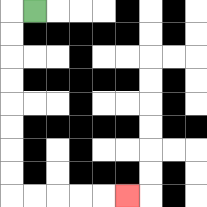{'start': '[1, 0]', 'end': '[5, 8]', 'path_directions': 'L,D,D,D,D,D,D,D,D,R,R,R,R,R', 'path_coordinates': '[[1, 0], [0, 0], [0, 1], [0, 2], [0, 3], [0, 4], [0, 5], [0, 6], [0, 7], [0, 8], [1, 8], [2, 8], [3, 8], [4, 8], [5, 8]]'}